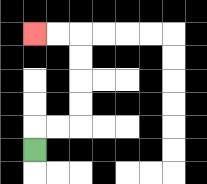{'start': '[1, 6]', 'end': '[1, 1]', 'path_directions': 'U,R,R,U,U,U,U,L,L', 'path_coordinates': '[[1, 6], [1, 5], [2, 5], [3, 5], [3, 4], [3, 3], [3, 2], [3, 1], [2, 1], [1, 1]]'}